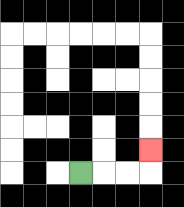{'start': '[3, 7]', 'end': '[6, 6]', 'path_directions': 'R,R,R,U', 'path_coordinates': '[[3, 7], [4, 7], [5, 7], [6, 7], [6, 6]]'}